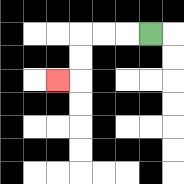{'start': '[6, 1]', 'end': '[2, 3]', 'path_directions': 'L,L,L,D,D,L', 'path_coordinates': '[[6, 1], [5, 1], [4, 1], [3, 1], [3, 2], [3, 3], [2, 3]]'}